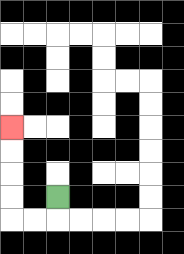{'start': '[2, 8]', 'end': '[0, 5]', 'path_directions': 'D,L,L,U,U,U,U', 'path_coordinates': '[[2, 8], [2, 9], [1, 9], [0, 9], [0, 8], [0, 7], [0, 6], [0, 5]]'}